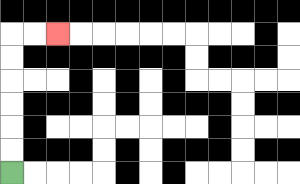{'start': '[0, 7]', 'end': '[2, 1]', 'path_directions': 'U,U,U,U,U,U,R,R', 'path_coordinates': '[[0, 7], [0, 6], [0, 5], [0, 4], [0, 3], [0, 2], [0, 1], [1, 1], [2, 1]]'}